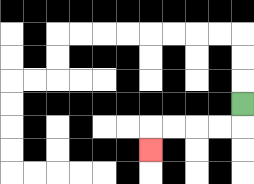{'start': '[10, 4]', 'end': '[6, 6]', 'path_directions': 'D,L,L,L,L,D', 'path_coordinates': '[[10, 4], [10, 5], [9, 5], [8, 5], [7, 5], [6, 5], [6, 6]]'}